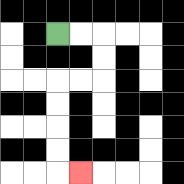{'start': '[2, 1]', 'end': '[3, 7]', 'path_directions': 'R,R,D,D,L,L,D,D,D,D,R', 'path_coordinates': '[[2, 1], [3, 1], [4, 1], [4, 2], [4, 3], [3, 3], [2, 3], [2, 4], [2, 5], [2, 6], [2, 7], [3, 7]]'}